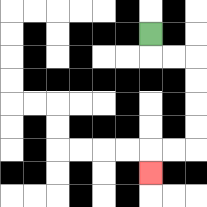{'start': '[6, 1]', 'end': '[6, 7]', 'path_directions': 'D,R,R,D,D,D,D,L,L,D', 'path_coordinates': '[[6, 1], [6, 2], [7, 2], [8, 2], [8, 3], [8, 4], [8, 5], [8, 6], [7, 6], [6, 6], [6, 7]]'}